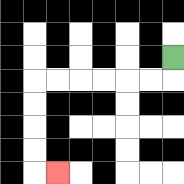{'start': '[7, 2]', 'end': '[2, 7]', 'path_directions': 'D,L,L,L,L,L,L,D,D,D,D,R', 'path_coordinates': '[[7, 2], [7, 3], [6, 3], [5, 3], [4, 3], [3, 3], [2, 3], [1, 3], [1, 4], [1, 5], [1, 6], [1, 7], [2, 7]]'}